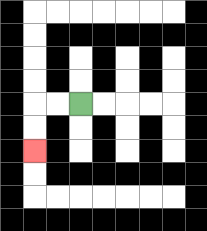{'start': '[3, 4]', 'end': '[1, 6]', 'path_directions': 'L,L,D,D', 'path_coordinates': '[[3, 4], [2, 4], [1, 4], [1, 5], [1, 6]]'}